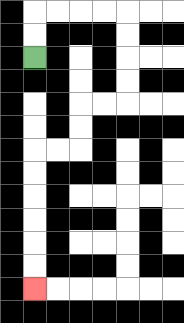{'start': '[1, 2]', 'end': '[1, 12]', 'path_directions': 'U,U,R,R,R,R,D,D,D,D,L,L,D,D,L,L,D,D,D,D,D,D', 'path_coordinates': '[[1, 2], [1, 1], [1, 0], [2, 0], [3, 0], [4, 0], [5, 0], [5, 1], [5, 2], [5, 3], [5, 4], [4, 4], [3, 4], [3, 5], [3, 6], [2, 6], [1, 6], [1, 7], [1, 8], [1, 9], [1, 10], [1, 11], [1, 12]]'}